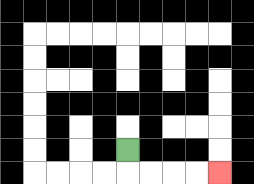{'start': '[5, 6]', 'end': '[9, 7]', 'path_directions': 'D,R,R,R,R', 'path_coordinates': '[[5, 6], [5, 7], [6, 7], [7, 7], [8, 7], [9, 7]]'}